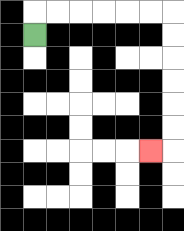{'start': '[1, 1]', 'end': '[6, 6]', 'path_directions': 'U,R,R,R,R,R,R,D,D,D,D,D,D,L', 'path_coordinates': '[[1, 1], [1, 0], [2, 0], [3, 0], [4, 0], [5, 0], [6, 0], [7, 0], [7, 1], [7, 2], [7, 3], [7, 4], [7, 5], [7, 6], [6, 6]]'}